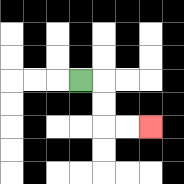{'start': '[3, 3]', 'end': '[6, 5]', 'path_directions': 'R,D,D,R,R', 'path_coordinates': '[[3, 3], [4, 3], [4, 4], [4, 5], [5, 5], [6, 5]]'}